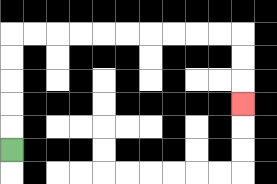{'start': '[0, 6]', 'end': '[10, 4]', 'path_directions': 'U,U,U,U,U,R,R,R,R,R,R,R,R,R,R,D,D,D', 'path_coordinates': '[[0, 6], [0, 5], [0, 4], [0, 3], [0, 2], [0, 1], [1, 1], [2, 1], [3, 1], [4, 1], [5, 1], [6, 1], [7, 1], [8, 1], [9, 1], [10, 1], [10, 2], [10, 3], [10, 4]]'}